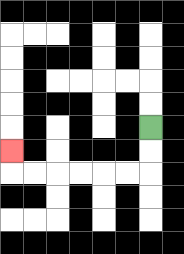{'start': '[6, 5]', 'end': '[0, 6]', 'path_directions': 'D,D,L,L,L,L,L,L,U', 'path_coordinates': '[[6, 5], [6, 6], [6, 7], [5, 7], [4, 7], [3, 7], [2, 7], [1, 7], [0, 7], [0, 6]]'}